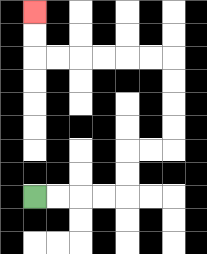{'start': '[1, 8]', 'end': '[1, 0]', 'path_directions': 'R,R,R,R,U,U,R,R,U,U,U,U,L,L,L,L,L,L,U,U', 'path_coordinates': '[[1, 8], [2, 8], [3, 8], [4, 8], [5, 8], [5, 7], [5, 6], [6, 6], [7, 6], [7, 5], [7, 4], [7, 3], [7, 2], [6, 2], [5, 2], [4, 2], [3, 2], [2, 2], [1, 2], [1, 1], [1, 0]]'}